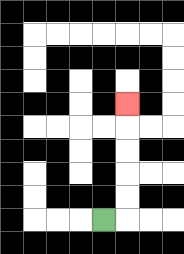{'start': '[4, 9]', 'end': '[5, 4]', 'path_directions': 'R,U,U,U,U,U', 'path_coordinates': '[[4, 9], [5, 9], [5, 8], [5, 7], [5, 6], [5, 5], [5, 4]]'}